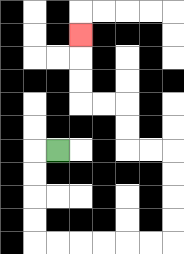{'start': '[2, 6]', 'end': '[3, 1]', 'path_directions': 'L,D,D,D,D,R,R,R,R,R,R,U,U,U,U,L,L,U,U,L,L,U,U,U', 'path_coordinates': '[[2, 6], [1, 6], [1, 7], [1, 8], [1, 9], [1, 10], [2, 10], [3, 10], [4, 10], [5, 10], [6, 10], [7, 10], [7, 9], [7, 8], [7, 7], [7, 6], [6, 6], [5, 6], [5, 5], [5, 4], [4, 4], [3, 4], [3, 3], [3, 2], [3, 1]]'}